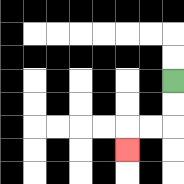{'start': '[7, 3]', 'end': '[5, 6]', 'path_directions': 'D,D,L,L,D', 'path_coordinates': '[[7, 3], [7, 4], [7, 5], [6, 5], [5, 5], [5, 6]]'}